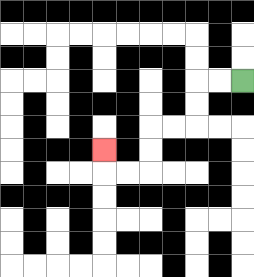{'start': '[10, 3]', 'end': '[4, 6]', 'path_directions': 'L,L,D,D,L,L,D,D,L,L,U', 'path_coordinates': '[[10, 3], [9, 3], [8, 3], [8, 4], [8, 5], [7, 5], [6, 5], [6, 6], [6, 7], [5, 7], [4, 7], [4, 6]]'}